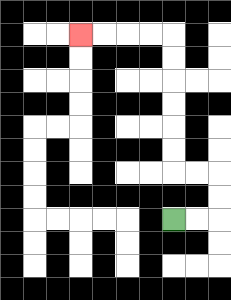{'start': '[7, 9]', 'end': '[3, 1]', 'path_directions': 'R,R,U,U,L,L,U,U,U,U,U,U,L,L,L,L', 'path_coordinates': '[[7, 9], [8, 9], [9, 9], [9, 8], [9, 7], [8, 7], [7, 7], [7, 6], [7, 5], [7, 4], [7, 3], [7, 2], [7, 1], [6, 1], [5, 1], [4, 1], [3, 1]]'}